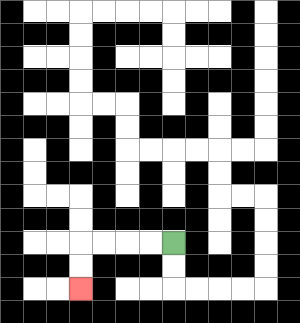{'start': '[7, 10]', 'end': '[3, 12]', 'path_directions': 'L,L,L,L,D,D', 'path_coordinates': '[[7, 10], [6, 10], [5, 10], [4, 10], [3, 10], [3, 11], [3, 12]]'}